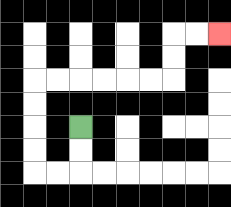{'start': '[3, 5]', 'end': '[9, 1]', 'path_directions': 'D,D,L,L,U,U,U,U,R,R,R,R,R,R,U,U,R,R', 'path_coordinates': '[[3, 5], [3, 6], [3, 7], [2, 7], [1, 7], [1, 6], [1, 5], [1, 4], [1, 3], [2, 3], [3, 3], [4, 3], [5, 3], [6, 3], [7, 3], [7, 2], [7, 1], [8, 1], [9, 1]]'}